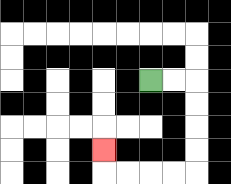{'start': '[6, 3]', 'end': '[4, 6]', 'path_directions': 'R,R,D,D,D,D,L,L,L,L,U', 'path_coordinates': '[[6, 3], [7, 3], [8, 3], [8, 4], [8, 5], [8, 6], [8, 7], [7, 7], [6, 7], [5, 7], [4, 7], [4, 6]]'}